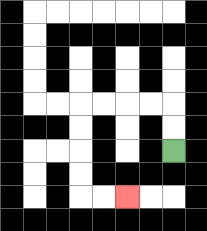{'start': '[7, 6]', 'end': '[5, 8]', 'path_directions': 'U,U,L,L,L,L,D,D,D,D,R,R', 'path_coordinates': '[[7, 6], [7, 5], [7, 4], [6, 4], [5, 4], [4, 4], [3, 4], [3, 5], [3, 6], [3, 7], [3, 8], [4, 8], [5, 8]]'}